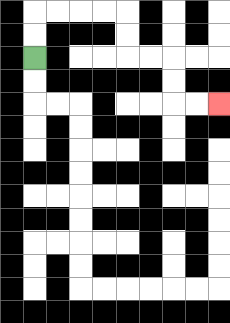{'start': '[1, 2]', 'end': '[9, 4]', 'path_directions': 'U,U,R,R,R,R,D,D,R,R,D,D,R,R', 'path_coordinates': '[[1, 2], [1, 1], [1, 0], [2, 0], [3, 0], [4, 0], [5, 0], [5, 1], [5, 2], [6, 2], [7, 2], [7, 3], [7, 4], [8, 4], [9, 4]]'}